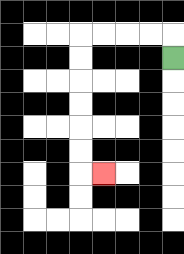{'start': '[7, 2]', 'end': '[4, 7]', 'path_directions': 'U,L,L,L,L,D,D,D,D,D,D,R', 'path_coordinates': '[[7, 2], [7, 1], [6, 1], [5, 1], [4, 1], [3, 1], [3, 2], [3, 3], [3, 4], [3, 5], [3, 6], [3, 7], [4, 7]]'}